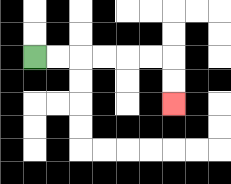{'start': '[1, 2]', 'end': '[7, 4]', 'path_directions': 'R,R,R,R,R,R,D,D', 'path_coordinates': '[[1, 2], [2, 2], [3, 2], [4, 2], [5, 2], [6, 2], [7, 2], [7, 3], [7, 4]]'}